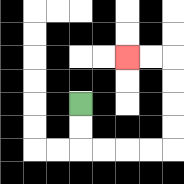{'start': '[3, 4]', 'end': '[5, 2]', 'path_directions': 'D,D,R,R,R,R,U,U,U,U,L,L', 'path_coordinates': '[[3, 4], [3, 5], [3, 6], [4, 6], [5, 6], [6, 6], [7, 6], [7, 5], [7, 4], [7, 3], [7, 2], [6, 2], [5, 2]]'}